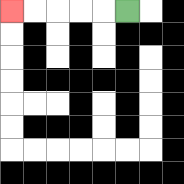{'start': '[5, 0]', 'end': '[0, 0]', 'path_directions': 'L,L,L,L,L', 'path_coordinates': '[[5, 0], [4, 0], [3, 0], [2, 0], [1, 0], [0, 0]]'}